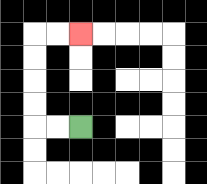{'start': '[3, 5]', 'end': '[3, 1]', 'path_directions': 'L,L,U,U,U,U,R,R', 'path_coordinates': '[[3, 5], [2, 5], [1, 5], [1, 4], [1, 3], [1, 2], [1, 1], [2, 1], [3, 1]]'}